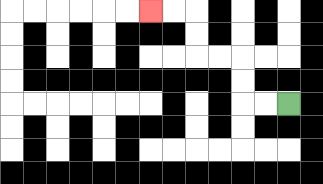{'start': '[12, 4]', 'end': '[6, 0]', 'path_directions': 'L,L,U,U,L,L,U,U,L,L', 'path_coordinates': '[[12, 4], [11, 4], [10, 4], [10, 3], [10, 2], [9, 2], [8, 2], [8, 1], [8, 0], [7, 0], [6, 0]]'}